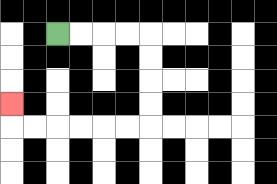{'start': '[2, 1]', 'end': '[0, 4]', 'path_directions': 'R,R,R,R,D,D,D,D,L,L,L,L,L,L,U', 'path_coordinates': '[[2, 1], [3, 1], [4, 1], [5, 1], [6, 1], [6, 2], [6, 3], [6, 4], [6, 5], [5, 5], [4, 5], [3, 5], [2, 5], [1, 5], [0, 5], [0, 4]]'}